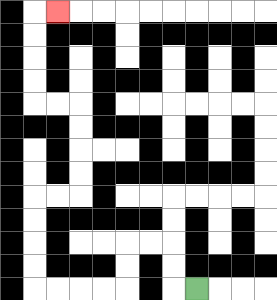{'start': '[8, 12]', 'end': '[2, 0]', 'path_directions': 'L,U,U,L,L,D,D,L,L,L,L,U,U,U,U,R,R,U,U,U,U,L,L,U,U,U,U,R', 'path_coordinates': '[[8, 12], [7, 12], [7, 11], [7, 10], [6, 10], [5, 10], [5, 11], [5, 12], [4, 12], [3, 12], [2, 12], [1, 12], [1, 11], [1, 10], [1, 9], [1, 8], [2, 8], [3, 8], [3, 7], [3, 6], [3, 5], [3, 4], [2, 4], [1, 4], [1, 3], [1, 2], [1, 1], [1, 0], [2, 0]]'}